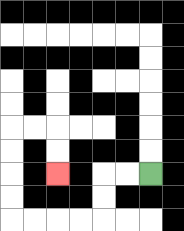{'start': '[6, 7]', 'end': '[2, 7]', 'path_directions': 'L,L,D,D,L,L,L,L,U,U,U,U,R,R,D,D', 'path_coordinates': '[[6, 7], [5, 7], [4, 7], [4, 8], [4, 9], [3, 9], [2, 9], [1, 9], [0, 9], [0, 8], [0, 7], [0, 6], [0, 5], [1, 5], [2, 5], [2, 6], [2, 7]]'}